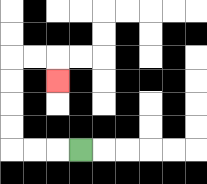{'start': '[3, 6]', 'end': '[2, 3]', 'path_directions': 'L,L,L,U,U,U,U,R,R,D', 'path_coordinates': '[[3, 6], [2, 6], [1, 6], [0, 6], [0, 5], [0, 4], [0, 3], [0, 2], [1, 2], [2, 2], [2, 3]]'}